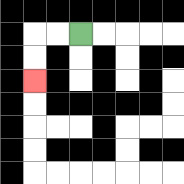{'start': '[3, 1]', 'end': '[1, 3]', 'path_directions': 'L,L,D,D', 'path_coordinates': '[[3, 1], [2, 1], [1, 1], [1, 2], [1, 3]]'}